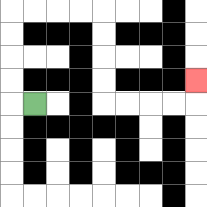{'start': '[1, 4]', 'end': '[8, 3]', 'path_directions': 'L,U,U,U,U,R,R,R,R,D,D,D,D,R,R,R,R,U', 'path_coordinates': '[[1, 4], [0, 4], [0, 3], [0, 2], [0, 1], [0, 0], [1, 0], [2, 0], [3, 0], [4, 0], [4, 1], [4, 2], [4, 3], [4, 4], [5, 4], [6, 4], [7, 4], [8, 4], [8, 3]]'}